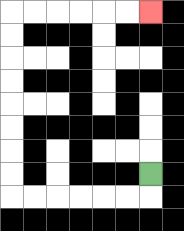{'start': '[6, 7]', 'end': '[6, 0]', 'path_directions': 'D,L,L,L,L,L,L,U,U,U,U,U,U,U,U,R,R,R,R,R,R', 'path_coordinates': '[[6, 7], [6, 8], [5, 8], [4, 8], [3, 8], [2, 8], [1, 8], [0, 8], [0, 7], [0, 6], [0, 5], [0, 4], [0, 3], [0, 2], [0, 1], [0, 0], [1, 0], [2, 0], [3, 0], [4, 0], [5, 0], [6, 0]]'}